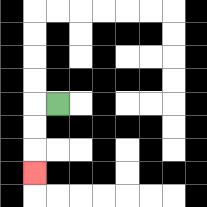{'start': '[2, 4]', 'end': '[1, 7]', 'path_directions': 'L,D,D,D', 'path_coordinates': '[[2, 4], [1, 4], [1, 5], [1, 6], [1, 7]]'}